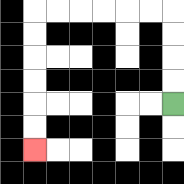{'start': '[7, 4]', 'end': '[1, 6]', 'path_directions': 'U,U,U,U,L,L,L,L,L,L,D,D,D,D,D,D', 'path_coordinates': '[[7, 4], [7, 3], [7, 2], [7, 1], [7, 0], [6, 0], [5, 0], [4, 0], [3, 0], [2, 0], [1, 0], [1, 1], [1, 2], [1, 3], [1, 4], [1, 5], [1, 6]]'}